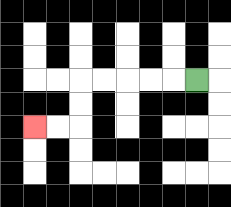{'start': '[8, 3]', 'end': '[1, 5]', 'path_directions': 'L,L,L,L,L,D,D,L,L', 'path_coordinates': '[[8, 3], [7, 3], [6, 3], [5, 3], [4, 3], [3, 3], [3, 4], [3, 5], [2, 5], [1, 5]]'}